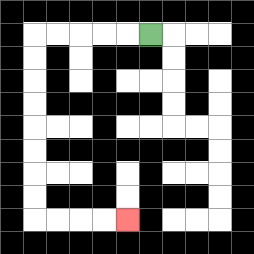{'start': '[6, 1]', 'end': '[5, 9]', 'path_directions': 'L,L,L,L,L,D,D,D,D,D,D,D,D,R,R,R,R', 'path_coordinates': '[[6, 1], [5, 1], [4, 1], [3, 1], [2, 1], [1, 1], [1, 2], [1, 3], [1, 4], [1, 5], [1, 6], [1, 7], [1, 8], [1, 9], [2, 9], [3, 9], [4, 9], [5, 9]]'}